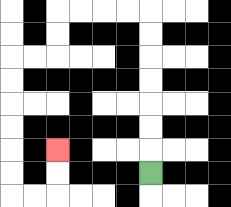{'start': '[6, 7]', 'end': '[2, 6]', 'path_directions': 'U,U,U,U,U,U,U,L,L,L,L,D,D,L,L,D,D,D,D,D,D,R,R,U,U', 'path_coordinates': '[[6, 7], [6, 6], [6, 5], [6, 4], [6, 3], [6, 2], [6, 1], [6, 0], [5, 0], [4, 0], [3, 0], [2, 0], [2, 1], [2, 2], [1, 2], [0, 2], [0, 3], [0, 4], [0, 5], [0, 6], [0, 7], [0, 8], [1, 8], [2, 8], [2, 7], [2, 6]]'}